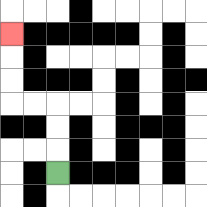{'start': '[2, 7]', 'end': '[0, 1]', 'path_directions': 'U,U,U,L,L,U,U,U', 'path_coordinates': '[[2, 7], [2, 6], [2, 5], [2, 4], [1, 4], [0, 4], [0, 3], [0, 2], [0, 1]]'}